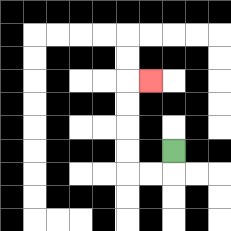{'start': '[7, 6]', 'end': '[6, 3]', 'path_directions': 'D,L,L,U,U,U,U,R', 'path_coordinates': '[[7, 6], [7, 7], [6, 7], [5, 7], [5, 6], [5, 5], [5, 4], [5, 3], [6, 3]]'}